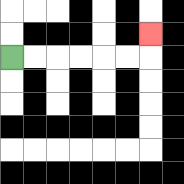{'start': '[0, 2]', 'end': '[6, 1]', 'path_directions': 'R,R,R,R,R,R,U', 'path_coordinates': '[[0, 2], [1, 2], [2, 2], [3, 2], [4, 2], [5, 2], [6, 2], [6, 1]]'}